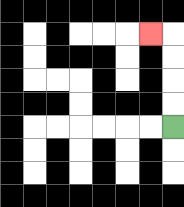{'start': '[7, 5]', 'end': '[6, 1]', 'path_directions': 'U,U,U,U,L', 'path_coordinates': '[[7, 5], [7, 4], [7, 3], [7, 2], [7, 1], [6, 1]]'}